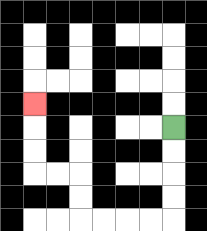{'start': '[7, 5]', 'end': '[1, 4]', 'path_directions': 'D,D,D,D,L,L,L,L,U,U,L,L,U,U,U', 'path_coordinates': '[[7, 5], [7, 6], [7, 7], [7, 8], [7, 9], [6, 9], [5, 9], [4, 9], [3, 9], [3, 8], [3, 7], [2, 7], [1, 7], [1, 6], [1, 5], [1, 4]]'}